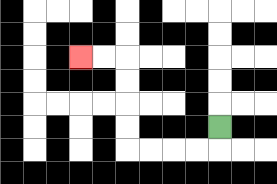{'start': '[9, 5]', 'end': '[3, 2]', 'path_directions': 'D,L,L,L,L,U,U,U,U,L,L', 'path_coordinates': '[[9, 5], [9, 6], [8, 6], [7, 6], [6, 6], [5, 6], [5, 5], [5, 4], [5, 3], [5, 2], [4, 2], [3, 2]]'}